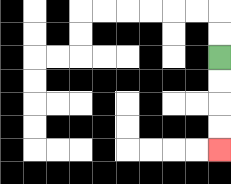{'start': '[9, 2]', 'end': '[9, 6]', 'path_directions': 'D,D,D,D', 'path_coordinates': '[[9, 2], [9, 3], [9, 4], [9, 5], [9, 6]]'}